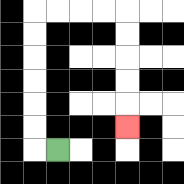{'start': '[2, 6]', 'end': '[5, 5]', 'path_directions': 'L,U,U,U,U,U,U,R,R,R,R,D,D,D,D,D', 'path_coordinates': '[[2, 6], [1, 6], [1, 5], [1, 4], [1, 3], [1, 2], [1, 1], [1, 0], [2, 0], [3, 0], [4, 0], [5, 0], [5, 1], [5, 2], [5, 3], [5, 4], [5, 5]]'}